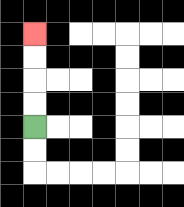{'start': '[1, 5]', 'end': '[1, 1]', 'path_directions': 'U,U,U,U', 'path_coordinates': '[[1, 5], [1, 4], [1, 3], [1, 2], [1, 1]]'}